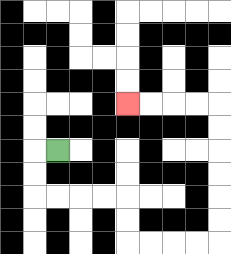{'start': '[2, 6]', 'end': '[5, 4]', 'path_directions': 'L,D,D,R,R,R,R,D,D,R,R,R,R,U,U,U,U,U,U,L,L,L,L', 'path_coordinates': '[[2, 6], [1, 6], [1, 7], [1, 8], [2, 8], [3, 8], [4, 8], [5, 8], [5, 9], [5, 10], [6, 10], [7, 10], [8, 10], [9, 10], [9, 9], [9, 8], [9, 7], [9, 6], [9, 5], [9, 4], [8, 4], [7, 4], [6, 4], [5, 4]]'}